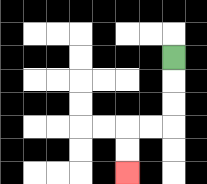{'start': '[7, 2]', 'end': '[5, 7]', 'path_directions': 'D,D,D,L,L,D,D', 'path_coordinates': '[[7, 2], [7, 3], [7, 4], [7, 5], [6, 5], [5, 5], [5, 6], [5, 7]]'}